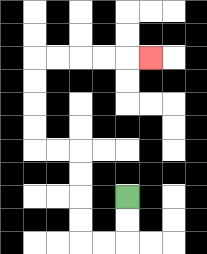{'start': '[5, 8]', 'end': '[6, 2]', 'path_directions': 'D,D,L,L,U,U,U,U,L,L,U,U,U,U,R,R,R,R,R', 'path_coordinates': '[[5, 8], [5, 9], [5, 10], [4, 10], [3, 10], [3, 9], [3, 8], [3, 7], [3, 6], [2, 6], [1, 6], [1, 5], [1, 4], [1, 3], [1, 2], [2, 2], [3, 2], [4, 2], [5, 2], [6, 2]]'}